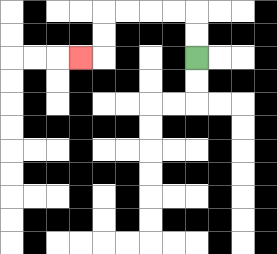{'start': '[8, 2]', 'end': '[3, 2]', 'path_directions': 'U,U,L,L,L,L,D,D,L', 'path_coordinates': '[[8, 2], [8, 1], [8, 0], [7, 0], [6, 0], [5, 0], [4, 0], [4, 1], [4, 2], [3, 2]]'}